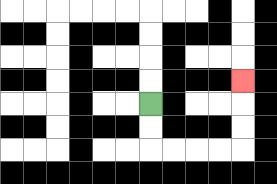{'start': '[6, 4]', 'end': '[10, 3]', 'path_directions': 'D,D,R,R,R,R,U,U,U', 'path_coordinates': '[[6, 4], [6, 5], [6, 6], [7, 6], [8, 6], [9, 6], [10, 6], [10, 5], [10, 4], [10, 3]]'}